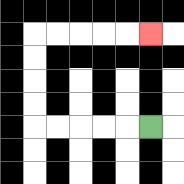{'start': '[6, 5]', 'end': '[6, 1]', 'path_directions': 'L,L,L,L,L,U,U,U,U,R,R,R,R,R', 'path_coordinates': '[[6, 5], [5, 5], [4, 5], [3, 5], [2, 5], [1, 5], [1, 4], [1, 3], [1, 2], [1, 1], [2, 1], [3, 1], [4, 1], [5, 1], [6, 1]]'}